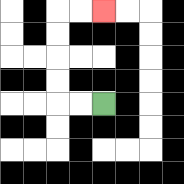{'start': '[4, 4]', 'end': '[4, 0]', 'path_directions': 'L,L,U,U,U,U,R,R', 'path_coordinates': '[[4, 4], [3, 4], [2, 4], [2, 3], [2, 2], [2, 1], [2, 0], [3, 0], [4, 0]]'}